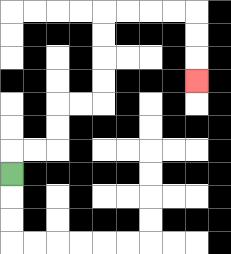{'start': '[0, 7]', 'end': '[8, 3]', 'path_directions': 'U,R,R,U,U,R,R,U,U,U,U,R,R,R,R,D,D,D', 'path_coordinates': '[[0, 7], [0, 6], [1, 6], [2, 6], [2, 5], [2, 4], [3, 4], [4, 4], [4, 3], [4, 2], [4, 1], [4, 0], [5, 0], [6, 0], [7, 0], [8, 0], [8, 1], [8, 2], [8, 3]]'}